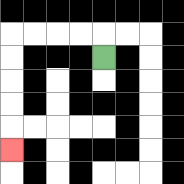{'start': '[4, 2]', 'end': '[0, 6]', 'path_directions': 'U,L,L,L,L,D,D,D,D,D', 'path_coordinates': '[[4, 2], [4, 1], [3, 1], [2, 1], [1, 1], [0, 1], [0, 2], [0, 3], [0, 4], [0, 5], [0, 6]]'}